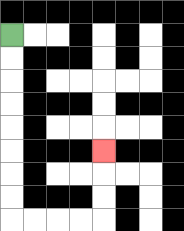{'start': '[0, 1]', 'end': '[4, 6]', 'path_directions': 'D,D,D,D,D,D,D,D,R,R,R,R,U,U,U', 'path_coordinates': '[[0, 1], [0, 2], [0, 3], [0, 4], [0, 5], [0, 6], [0, 7], [0, 8], [0, 9], [1, 9], [2, 9], [3, 9], [4, 9], [4, 8], [4, 7], [4, 6]]'}